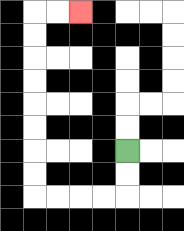{'start': '[5, 6]', 'end': '[3, 0]', 'path_directions': 'D,D,L,L,L,L,U,U,U,U,U,U,U,U,R,R', 'path_coordinates': '[[5, 6], [5, 7], [5, 8], [4, 8], [3, 8], [2, 8], [1, 8], [1, 7], [1, 6], [1, 5], [1, 4], [1, 3], [1, 2], [1, 1], [1, 0], [2, 0], [3, 0]]'}